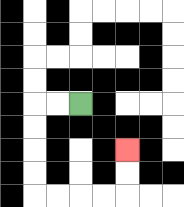{'start': '[3, 4]', 'end': '[5, 6]', 'path_directions': 'L,L,D,D,D,D,R,R,R,R,U,U', 'path_coordinates': '[[3, 4], [2, 4], [1, 4], [1, 5], [1, 6], [1, 7], [1, 8], [2, 8], [3, 8], [4, 8], [5, 8], [5, 7], [5, 6]]'}